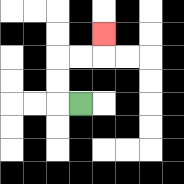{'start': '[3, 4]', 'end': '[4, 1]', 'path_directions': 'L,U,U,R,R,U', 'path_coordinates': '[[3, 4], [2, 4], [2, 3], [2, 2], [3, 2], [4, 2], [4, 1]]'}